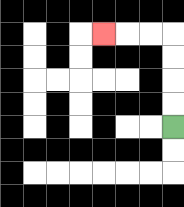{'start': '[7, 5]', 'end': '[4, 1]', 'path_directions': 'U,U,U,U,L,L,L', 'path_coordinates': '[[7, 5], [7, 4], [7, 3], [7, 2], [7, 1], [6, 1], [5, 1], [4, 1]]'}